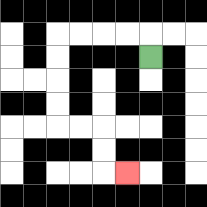{'start': '[6, 2]', 'end': '[5, 7]', 'path_directions': 'U,L,L,L,L,D,D,D,D,R,R,D,D,R', 'path_coordinates': '[[6, 2], [6, 1], [5, 1], [4, 1], [3, 1], [2, 1], [2, 2], [2, 3], [2, 4], [2, 5], [3, 5], [4, 5], [4, 6], [4, 7], [5, 7]]'}